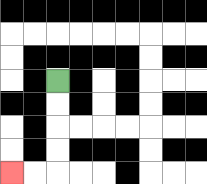{'start': '[2, 3]', 'end': '[0, 7]', 'path_directions': 'D,D,D,D,L,L', 'path_coordinates': '[[2, 3], [2, 4], [2, 5], [2, 6], [2, 7], [1, 7], [0, 7]]'}